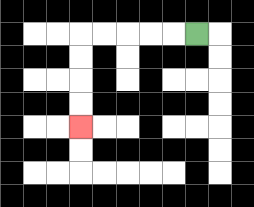{'start': '[8, 1]', 'end': '[3, 5]', 'path_directions': 'L,L,L,L,L,D,D,D,D', 'path_coordinates': '[[8, 1], [7, 1], [6, 1], [5, 1], [4, 1], [3, 1], [3, 2], [3, 3], [3, 4], [3, 5]]'}